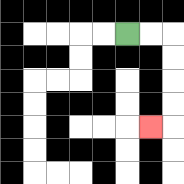{'start': '[5, 1]', 'end': '[6, 5]', 'path_directions': 'R,R,D,D,D,D,L', 'path_coordinates': '[[5, 1], [6, 1], [7, 1], [7, 2], [7, 3], [7, 4], [7, 5], [6, 5]]'}